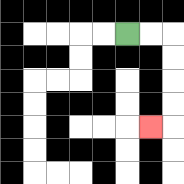{'start': '[5, 1]', 'end': '[6, 5]', 'path_directions': 'R,R,D,D,D,D,L', 'path_coordinates': '[[5, 1], [6, 1], [7, 1], [7, 2], [7, 3], [7, 4], [7, 5], [6, 5]]'}